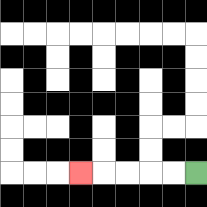{'start': '[8, 7]', 'end': '[3, 7]', 'path_directions': 'L,L,L,L,L', 'path_coordinates': '[[8, 7], [7, 7], [6, 7], [5, 7], [4, 7], [3, 7]]'}